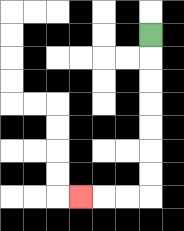{'start': '[6, 1]', 'end': '[3, 8]', 'path_directions': 'D,D,D,D,D,D,D,L,L,L', 'path_coordinates': '[[6, 1], [6, 2], [6, 3], [6, 4], [6, 5], [6, 6], [6, 7], [6, 8], [5, 8], [4, 8], [3, 8]]'}